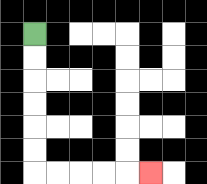{'start': '[1, 1]', 'end': '[6, 7]', 'path_directions': 'D,D,D,D,D,D,R,R,R,R,R', 'path_coordinates': '[[1, 1], [1, 2], [1, 3], [1, 4], [1, 5], [1, 6], [1, 7], [2, 7], [3, 7], [4, 7], [5, 7], [6, 7]]'}